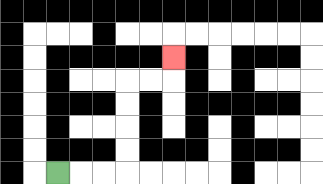{'start': '[2, 7]', 'end': '[7, 2]', 'path_directions': 'R,R,R,U,U,U,U,R,R,U', 'path_coordinates': '[[2, 7], [3, 7], [4, 7], [5, 7], [5, 6], [5, 5], [5, 4], [5, 3], [6, 3], [7, 3], [7, 2]]'}